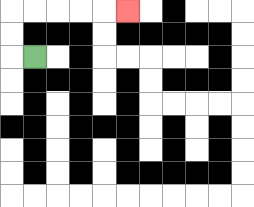{'start': '[1, 2]', 'end': '[5, 0]', 'path_directions': 'L,U,U,R,R,R,R,R', 'path_coordinates': '[[1, 2], [0, 2], [0, 1], [0, 0], [1, 0], [2, 0], [3, 0], [4, 0], [5, 0]]'}